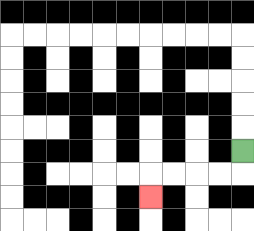{'start': '[10, 6]', 'end': '[6, 8]', 'path_directions': 'D,L,L,L,L,D', 'path_coordinates': '[[10, 6], [10, 7], [9, 7], [8, 7], [7, 7], [6, 7], [6, 8]]'}